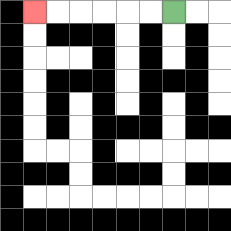{'start': '[7, 0]', 'end': '[1, 0]', 'path_directions': 'L,L,L,L,L,L', 'path_coordinates': '[[7, 0], [6, 0], [5, 0], [4, 0], [3, 0], [2, 0], [1, 0]]'}